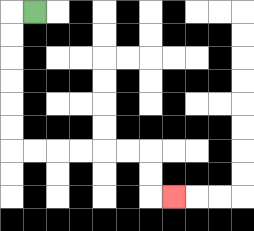{'start': '[1, 0]', 'end': '[7, 8]', 'path_directions': 'L,D,D,D,D,D,D,R,R,R,R,R,R,D,D,R', 'path_coordinates': '[[1, 0], [0, 0], [0, 1], [0, 2], [0, 3], [0, 4], [0, 5], [0, 6], [1, 6], [2, 6], [3, 6], [4, 6], [5, 6], [6, 6], [6, 7], [6, 8], [7, 8]]'}